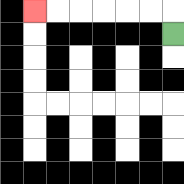{'start': '[7, 1]', 'end': '[1, 0]', 'path_directions': 'U,L,L,L,L,L,L', 'path_coordinates': '[[7, 1], [7, 0], [6, 0], [5, 0], [4, 0], [3, 0], [2, 0], [1, 0]]'}